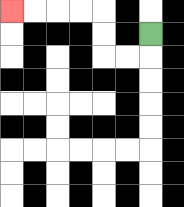{'start': '[6, 1]', 'end': '[0, 0]', 'path_directions': 'D,L,L,U,U,L,L,L,L', 'path_coordinates': '[[6, 1], [6, 2], [5, 2], [4, 2], [4, 1], [4, 0], [3, 0], [2, 0], [1, 0], [0, 0]]'}